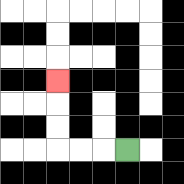{'start': '[5, 6]', 'end': '[2, 3]', 'path_directions': 'L,L,L,U,U,U', 'path_coordinates': '[[5, 6], [4, 6], [3, 6], [2, 6], [2, 5], [2, 4], [2, 3]]'}